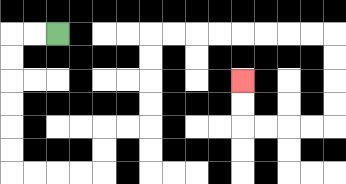{'start': '[2, 1]', 'end': '[10, 3]', 'path_directions': 'L,L,D,D,D,D,D,D,R,R,R,R,U,U,R,R,U,U,U,U,R,R,R,R,R,R,R,R,D,D,D,D,L,L,L,L,U,U', 'path_coordinates': '[[2, 1], [1, 1], [0, 1], [0, 2], [0, 3], [0, 4], [0, 5], [0, 6], [0, 7], [1, 7], [2, 7], [3, 7], [4, 7], [4, 6], [4, 5], [5, 5], [6, 5], [6, 4], [6, 3], [6, 2], [6, 1], [7, 1], [8, 1], [9, 1], [10, 1], [11, 1], [12, 1], [13, 1], [14, 1], [14, 2], [14, 3], [14, 4], [14, 5], [13, 5], [12, 5], [11, 5], [10, 5], [10, 4], [10, 3]]'}